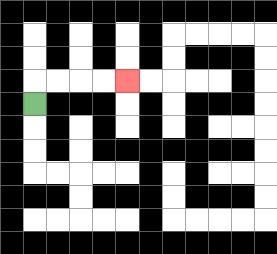{'start': '[1, 4]', 'end': '[5, 3]', 'path_directions': 'U,R,R,R,R', 'path_coordinates': '[[1, 4], [1, 3], [2, 3], [3, 3], [4, 3], [5, 3]]'}